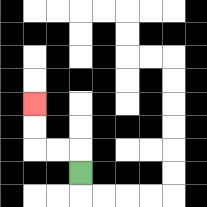{'start': '[3, 7]', 'end': '[1, 4]', 'path_directions': 'U,L,L,U,U', 'path_coordinates': '[[3, 7], [3, 6], [2, 6], [1, 6], [1, 5], [1, 4]]'}